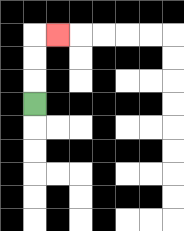{'start': '[1, 4]', 'end': '[2, 1]', 'path_directions': 'U,U,U,R', 'path_coordinates': '[[1, 4], [1, 3], [1, 2], [1, 1], [2, 1]]'}